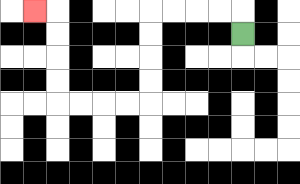{'start': '[10, 1]', 'end': '[1, 0]', 'path_directions': 'U,L,L,L,L,D,D,D,D,L,L,L,L,U,U,U,U,L', 'path_coordinates': '[[10, 1], [10, 0], [9, 0], [8, 0], [7, 0], [6, 0], [6, 1], [6, 2], [6, 3], [6, 4], [5, 4], [4, 4], [3, 4], [2, 4], [2, 3], [2, 2], [2, 1], [2, 0], [1, 0]]'}